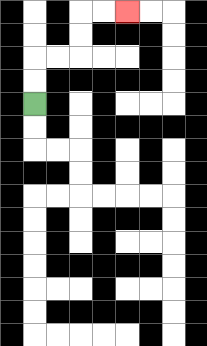{'start': '[1, 4]', 'end': '[5, 0]', 'path_directions': 'U,U,R,R,U,U,R,R', 'path_coordinates': '[[1, 4], [1, 3], [1, 2], [2, 2], [3, 2], [3, 1], [3, 0], [4, 0], [5, 0]]'}